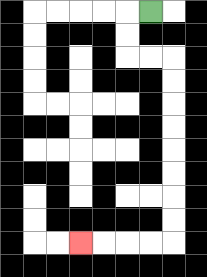{'start': '[6, 0]', 'end': '[3, 10]', 'path_directions': 'L,D,D,R,R,D,D,D,D,D,D,D,D,L,L,L,L', 'path_coordinates': '[[6, 0], [5, 0], [5, 1], [5, 2], [6, 2], [7, 2], [7, 3], [7, 4], [7, 5], [7, 6], [7, 7], [7, 8], [7, 9], [7, 10], [6, 10], [5, 10], [4, 10], [3, 10]]'}